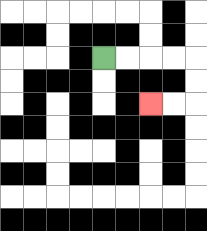{'start': '[4, 2]', 'end': '[6, 4]', 'path_directions': 'R,R,R,R,D,D,L,L', 'path_coordinates': '[[4, 2], [5, 2], [6, 2], [7, 2], [8, 2], [8, 3], [8, 4], [7, 4], [6, 4]]'}